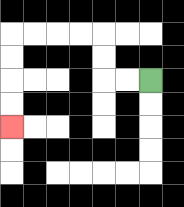{'start': '[6, 3]', 'end': '[0, 5]', 'path_directions': 'L,L,U,U,L,L,L,L,D,D,D,D', 'path_coordinates': '[[6, 3], [5, 3], [4, 3], [4, 2], [4, 1], [3, 1], [2, 1], [1, 1], [0, 1], [0, 2], [0, 3], [0, 4], [0, 5]]'}